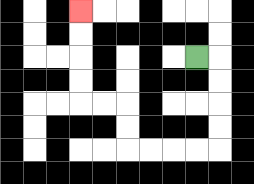{'start': '[8, 2]', 'end': '[3, 0]', 'path_directions': 'R,D,D,D,D,L,L,L,L,U,U,L,L,U,U,U,U', 'path_coordinates': '[[8, 2], [9, 2], [9, 3], [9, 4], [9, 5], [9, 6], [8, 6], [7, 6], [6, 6], [5, 6], [5, 5], [5, 4], [4, 4], [3, 4], [3, 3], [3, 2], [3, 1], [3, 0]]'}